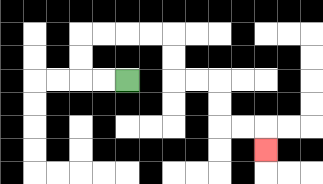{'start': '[5, 3]', 'end': '[11, 6]', 'path_directions': 'L,L,U,U,R,R,R,R,D,D,R,R,D,D,R,R,D', 'path_coordinates': '[[5, 3], [4, 3], [3, 3], [3, 2], [3, 1], [4, 1], [5, 1], [6, 1], [7, 1], [7, 2], [7, 3], [8, 3], [9, 3], [9, 4], [9, 5], [10, 5], [11, 5], [11, 6]]'}